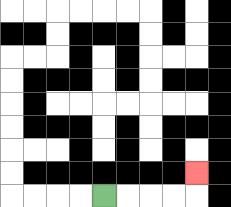{'start': '[4, 8]', 'end': '[8, 7]', 'path_directions': 'R,R,R,R,U', 'path_coordinates': '[[4, 8], [5, 8], [6, 8], [7, 8], [8, 8], [8, 7]]'}